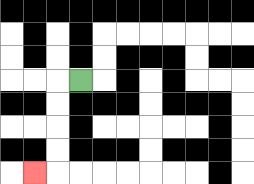{'start': '[3, 3]', 'end': '[1, 7]', 'path_directions': 'L,D,D,D,D,L', 'path_coordinates': '[[3, 3], [2, 3], [2, 4], [2, 5], [2, 6], [2, 7], [1, 7]]'}